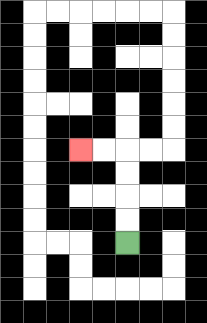{'start': '[5, 10]', 'end': '[3, 6]', 'path_directions': 'U,U,U,U,L,L', 'path_coordinates': '[[5, 10], [5, 9], [5, 8], [5, 7], [5, 6], [4, 6], [3, 6]]'}